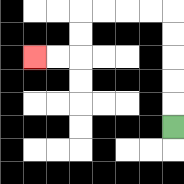{'start': '[7, 5]', 'end': '[1, 2]', 'path_directions': 'U,U,U,U,U,L,L,L,L,D,D,L,L', 'path_coordinates': '[[7, 5], [7, 4], [7, 3], [7, 2], [7, 1], [7, 0], [6, 0], [5, 0], [4, 0], [3, 0], [3, 1], [3, 2], [2, 2], [1, 2]]'}